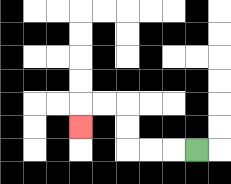{'start': '[8, 6]', 'end': '[3, 5]', 'path_directions': 'L,L,L,U,U,L,L,D', 'path_coordinates': '[[8, 6], [7, 6], [6, 6], [5, 6], [5, 5], [5, 4], [4, 4], [3, 4], [3, 5]]'}